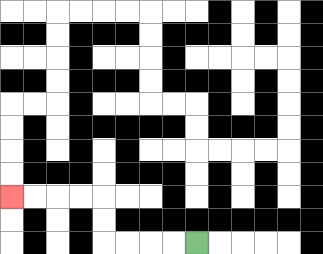{'start': '[8, 10]', 'end': '[0, 8]', 'path_directions': 'L,L,L,L,U,U,L,L,L,L', 'path_coordinates': '[[8, 10], [7, 10], [6, 10], [5, 10], [4, 10], [4, 9], [4, 8], [3, 8], [2, 8], [1, 8], [0, 8]]'}